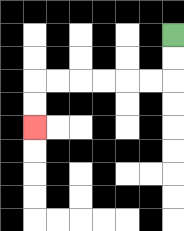{'start': '[7, 1]', 'end': '[1, 5]', 'path_directions': 'D,D,L,L,L,L,L,L,D,D', 'path_coordinates': '[[7, 1], [7, 2], [7, 3], [6, 3], [5, 3], [4, 3], [3, 3], [2, 3], [1, 3], [1, 4], [1, 5]]'}